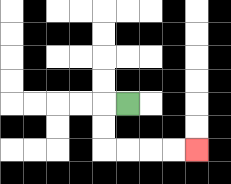{'start': '[5, 4]', 'end': '[8, 6]', 'path_directions': 'L,D,D,R,R,R,R', 'path_coordinates': '[[5, 4], [4, 4], [4, 5], [4, 6], [5, 6], [6, 6], [7, 6], [8, 6]]'}